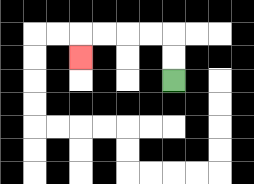{'start': '[7, 3]', 'end': '[3, 2]', 'path_directions': 'U,U,L,L,L,L,D', 'path_coordinates': '[[7, 3], [7, 2], [7, 1], [6, 1], [5, 1], [4, 1], [3, 1], [3, 2]]'}